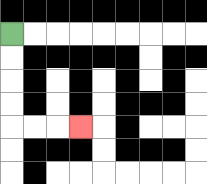{'start': '[0, 1]', 'end': '[3, 5]', 'path_directions': 'D,D,D,D,R,R,R', 'path_coordinates': '[[0, 1], [0, 2], [0, 3], [0, 4], [0, 5], [1, 5], [2, 5], [3, 5]]'}